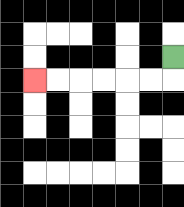{'start': '[7, 2]', 'end': '[1, 3]', 'path_directions': 'D,L,L,L,L,L,L', 'path_coordinates': '[[7, 2], [7, 3], [6, 3], [5, 3], [4, 3], [3, 3], [2, 3], [1, 3]]'}